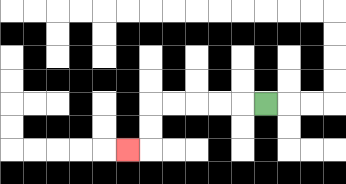{'start': '[11, 4]', 'end': '[5, 6]', 'path_directions': 'L,L,L,L,L,D,D,L', 'path_coordinates': '[[11, 4], [10, 4], [9, 4], [8, 4], [7, 4], [6, 4], [6, 5], [6, 6], [5, 6]]'}